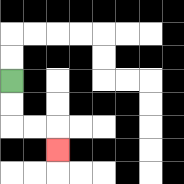{'start': '[0, 3]', 'end': '[2, 6]', 'path_directions': 'D,D,R,R,D', 'path_coordinates': '[[0, 3], [0, 4], [0, 5], [1, 5], [2, 5], [2, 6]]'}